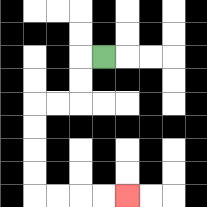{'start': '[4, 2]', 'end': '[5, 8]', 'path_directions': 'L,D,D,L,L,D,D,D,D,R,R,R,R', 'path_coordinates': '[[4, 2], [3, 2], [3, 3], [3, 4], [2, 4], [1, 4], [1, 5], [1, 6], [1, 7], [1, 8], [2, 8], [3, 8], [4, 8], [5, 8]]'}